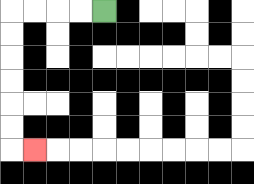{'start': '[4, 0]', 'end': '[1, 6]', 'path_directions': 'L,L,L,L,D,D,D,D,D,D,R', 'path_coordinates': '[[4, 0], [3, 0], [2, 0], [1, 0], [0, 0], [0, 1], [0, 2], [0, 3], [0, 4], [0, 5], [0, 6], [1, 6]]'}